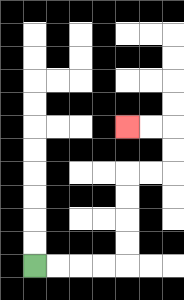{'start': '[1, 11]', 'end': '[5, 5]', 'path_directions': 'R,R,R,R,U,U,U,U,R,R,U,U,L,L', 'path_coordinates': '[[1, 11], [2, 11], [3, 11], [4, 11], [5, 11], [5, 10], [5, 9], [5, 8], [5, 7], [6, 7], [7, 7], [7, 6], [7, 5], [6, 5], [5, 5]]'}